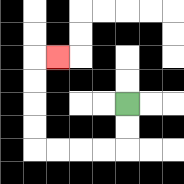{'start': '[5, 4]', 'end': '[2, 2]', 'path_directions': 'D,D,L,L,L,L,U,U,U,U,R', 'path_coordinates': '[[5, 4], [5, 5], [5, 6], [4, 6], [3, 6], [2, 6], [1, 6], [1, 5], [1, 4], [1, 3], [1, 2], [2, 2]]'}